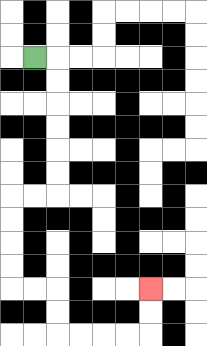{'start': '[1, 2]', 'end': '[6, 12]', 'path_directions': 'R,D,D,D,D,D,D,L,L,D,D,D,D,R,R,D,D,R,R,R,R,U,U', 'path_coordinates': '[[1, 2], [2, 2], [2, 3], [2, 4], [2, 5], [2, 6], [2, 7], [2, 8], [1, 8], [0, 8], [0, 9], [0, 10], [0, 11], [0, 12], [1, 12], [2, 12], [2, 13], [2, 14], [3, 14], [4, 14], [5, 14], [6, 14], [6, 13], [6, 12]]'}